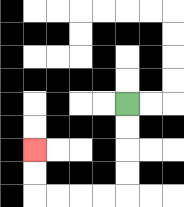{'start': '[5, 4]', 'end': '[1, 6]', 'path_directions': 'D,D,D,D,L,L,L,L,U,U', 'path_coordinates': '[[5, 4], [5, 5], [5, 6], [5, 7], [5, 8], [4, 8], [3, 8], [2, 8], [1, 8], [1, 7], [1, 6]]'}